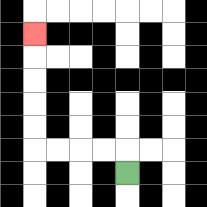{'start': '[5, 7]', 'end': '[1, 1]', 'path_directions': 'U,L,L,L,L,U,U,U,U,U', 'path_coordinates': '[[5, 7], [5, 6], [4, 6], [3, 6], [2, 6], [1, 6], [1, 5], [1, 4], [1, 3], [1, 2], [1, 1]]'}